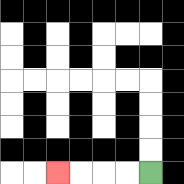{'start': '[6, 7]', 'end': '[2, 7]', 'path_directions': 'L,L,L,L', 'path_coordinates': '[[6, 7], [5, 7], [4, 7], [3, 7], [2, 7]]'}